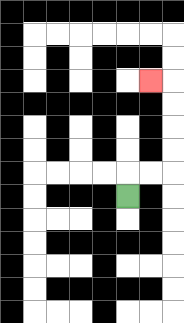{'start': '[5, 8]', 'end': '[6, 3]', 'path_directions': 'U,R,R,U,U,U,U,L', 'path_coordinates': '[[5, 8], [5, 7], [6, 7], [7, 7], [7, 6], [7, 5], [7, 4], [7, 3], [6, 3]]'}